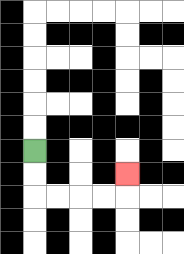{'start': '[1, 6]', 'end': '[5, 7]', 'path_directions': 'D,D,R,R,R,R,U', 'path_coordinates': '[[1, 6], [1, 7], [1, 8], [2, 8], [3, 8], [4, 8], [5, 8], [5, 7]]'}